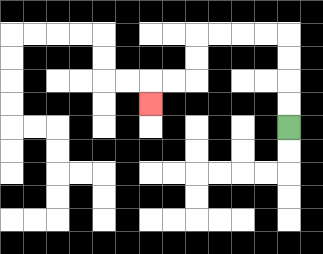{'start': '[12, 5]', 'end': '[6, 4]', 'path_directions': 'U,U,U,U,L,L,L,L,D,D,L,L,D', 'path_coordinates': '[[12, 5], [12, 4], [12, 3], [12, 2], [12, 1], [11, 1], [10, 1], [9, 1], [8, 1], [8, 2], [8, 3], [7, 3], [6, 3], [6, 4]]'}